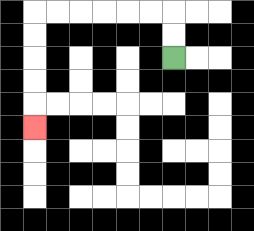{'start': '[7, 2]', 'end': '[1, 5]', 'path_directions': 'U,U,L,L,L,L,L,L,D,D,D,D,D', 'path_coordinates': '[[7, 2], [7, 1], [7, 0], [6, 0], [5, 0], [4, 0], [3, 0], [2, 0], [1, 0], [1, 1], [1, 2], [1, 3], [1, 4], [1, 5]]'}